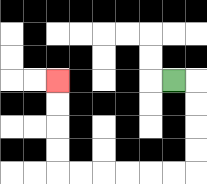{'start': '[7, 3]', 'end': '[2, 3]', 'path_directions': 'R,D,D,D,D,L,L,L,L,L,L,U,U,U,U', 'path_coordinates': '[[7, 3], [8, 3], [8, 4], [8, 5], [8, 6], [8, 7], [7, 7], [6, 7], [5, 7], [4, 7], [3, 7], [2, 7], [2, 6], [2, 5], [2, 4], [2, 3]]'}